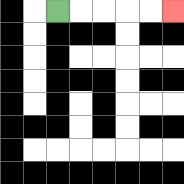{'start': '[2, 0]', 'end': '[7, 0]', 'path_directions': 'R,R,R,R,R', 'path_coordinates': '[[2, 0], [3, 0], [4, 0], [5, 0], [6, 0], [7, 0]]'}